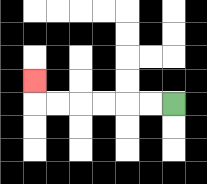{'start': '[7, 4]', 'end': '[1, 3]', 'path_directions': 'L,L,L,L,L,L,U', 'path_coordinates': '[[7, 4], [6, 4], [5, 4], [4, 4], [3, 4], [2, 4], [1, 4], [1, 3]]'}